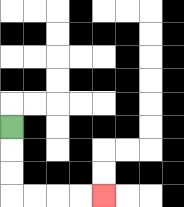{'start': '[0, 5]', 'end': '[4, 8]', 'path_directions': 'D,D,D,R,R,R,R', 'path_coordinates': '[[0, 5], [0, 6], [0, 7], [0, 8], [1, 8], [2, 8], [3, 8], [4, 8]]'}